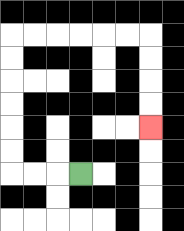{'start': '[3, 7]', 'end': '[6, 5]', 'path_directions': 'L,L,L,U,U,U,U,U,U,R,R,R,R,R,R,D,D,D,D', 'path_coordinates': '[[3, 7], [2, 7], [1, 7], [0, 7], [0, 6], [0, 5], [0, 4], [0, 3], [0, 2], [0, 1], [1, 1], [2, 1], [3, 1], [4, 1], [5, 1], [6, 1], [6, 2], [6, 3], [6, 4], [6, 5]]'}